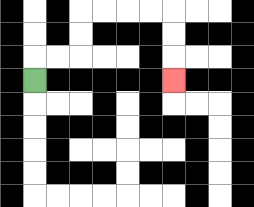{'start': '[1, 3]', 'end': '[7, 3]', 'path_directions': 'U,R,R,U,U,R,R,R,R,D,D,D', 'path_coordinates': '[[1, 3], [1, 2], [2, 2], [3, 2], [3, 1], [3, 0], [4, 0], [5, 0], [6, 0], [7, 0], [7, 1], [7, 2], [7, 3]]'}